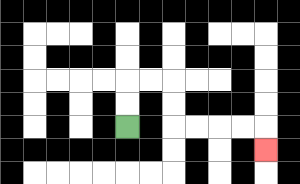{'start': '[5, 5]', 'end': '[11, 6]', 'path_directions': 'U,U,R,R,D,D,R,R,R,R,D', 'path_coordinates': '[[5, 5], [5, 4], [5, 3], [6, 3], [7, 3], [7, 4], [7, 5], [8, 5], [9, 5], [10, 5], [11, 5], [11, 6]]'}